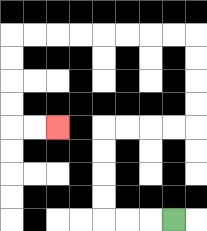{'start': '[7, 9]', 'end': '[2, 5]', 'path_directions': 'L,L,L,U,U,U,U,R,R,R,R,U,U,U,U,L,L,L,L,L,L,L,L,D,D,D,D,R,R', 'path_coordinates': '[[7, 9], [6, 9], [5, 9], [4, 9], [4, 8], [4, 7], [4, 6], [4, 5], [5, 5], [6, 5], [7, 5], [8, 5], [8, 4], [8, 3], [8, 2], [8, 1], [7, 1], [6, 1], [5, 1], [4, 1], [3, 1], [2, 1], [1, 1], [0, 1], [0, 2], [0, 3], [0, 4], [0, 5], [1, 5], [2, 5]]'}